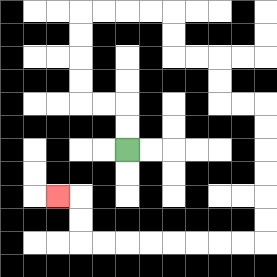{'start': '[5, 6]', 'end': '[2, 8]', 'path_directions': 'U,U,L,L,U,U,U,U,R,R,R,R,D,D,R,R,D,D,R,R,D,D,D,D,D,D,L,L,L,L,L,L,L,L,U,U,L', 'path_coordinates': '[[5, 6], [5, 5], [5, 4], [4, 4], [3, 4], [3, 3], [3, 2], [3, 1], [3, 0], [4, 0], [5, 0], [6, 0], [7, 0], [7, 1], [7, 2], [8, 2], [9, 2], [9, 3], [9, 4], [10, 4], [11, 4], [11, 5], [11, 6], [11, 7], [11, 8], [11, 9], [11, 10], [10, 10], [9, 10], [8, 10], [7, 10], [6, 10], [5, 10], [4, 10], [3, 10], [3, 9], [3, 8], [2, 8]]'}